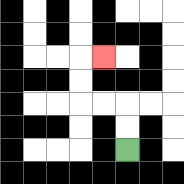{'start': '[5, 6]', 'end': '[4, 2]', 'path_directions': 'U,U,L,L,U,U,R', 'path_coordinates': '[[5, 6], [5, 5], [5, 4], [4, 4], [3, 4], [3, 3], [3, 2], [4, 2]]'}